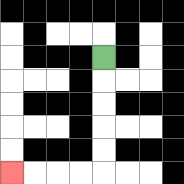{'start': '[4, 2]', 'end': '[0, 7]', 'path_directions': 'D,D,D,D,D,L,L,L,L', 'path_coordinates': '[[4, 2], [4, 3], [4, 4], [4, 5], [4, 6], [4, 7], [3, 7], [2, 7], [1, 7], [0, 7]]'}